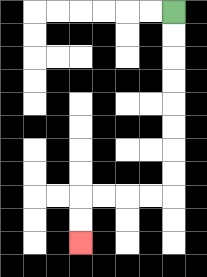{'start': '[7, 0]', 'end': '[3, 10]', 'path_directions': 'D,D,D,D,D,D,D,D,L,L,L,L,D,D', 'path_coordinates': '[[7, 0], [7, 1], [7, 2], [7, 3], [7, 4], [7, 5], [7, 6], [7, 7], [7, 8], [6, 8], [5, 8], [4, 8], [3, 8], [3, 9], [3, 10]]'}